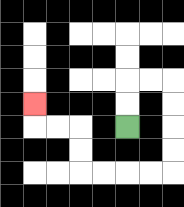{'start': '[5, 5]', 'end': '[1, 4]', 'path_directions': 'U,U,R,R,D,D,D,D,L,L,L,L,U,U,L,L,U', 'path_coordinates': '[[5, 5], [5, 4], [5, 3], [6, 3], [7, 3], [7, 4], [7, 5], [7, 6], [7, 7], [6, 7], [5, 7], [4, 7], [3, 7], [3, 6], [3, 5], [2, 5], [1, 5], [1, 4]]'}